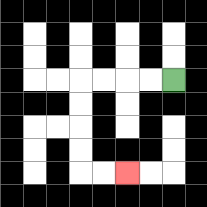{'start': '[7, 3]', 'end': '[5, 7]', 'path_directions': 'L,L,L,L,D,D,D,D,R,R', 'path_coordinates': '[[7, 3], [6, 3], [5, 3], [4, 3], [3, 3], [3, 4], [3, 5], [3, 6], [3, 7], [4, 7], [5, 7]]'}